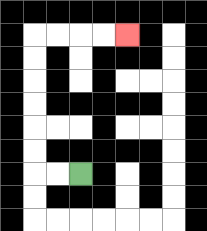{'start': '[3, 7]', 'end': '[5, 1]', 'path_directions': 'L,L,U,U,U,U,U,U,R,R,R,R', 'path_coordinates': '[[3, 7], [2, 7], [1, 7], [1, 6], [1, 5], [1, 4], [1, 3], [1, 2], [1, 1], [2, 1], [3, 1], [4, 1], [5, 1]]'}